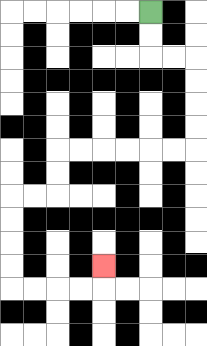{'start': '[6, 0]', 'end': '[4, 11]', 'path_directions': 'D,D,R,R,D,D,D,D,L,L,L,L,L,L,D,D,L,L,D,D,D,D,R,R,R,R,U', 'path_coordinates': '[[6, 0], [6, 1], [6, 2], [7, 2], [8, 2], [8, 3], [8, 4], [8, 5], [8, 6], [7, 6], [6, 6], [5, 6], [4, 6], [3, 6], [2, 6], [2, 7], [2, 8], [1, 8], [0, 8], [0, 9], [0, 10], [0, 11], [0, 12], [1, 12], [2, 12], [3, 12], [4, 12], [4, 11]]'}